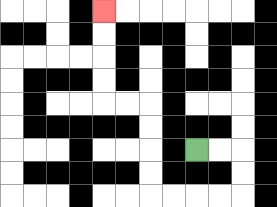{'start': '[8, 6]', 'end': '[4, 0]', 'path_directions': 'R,R,D,D,L,L,L,L,U,U,U,U,L,L,U,U,U,U', 'path_coordinates': '[[8, 6], [9, 6], [10, 6], [10, 7], [10, 8], [9, 8], [8, 8], [7, 8], [6, 8], [6, 7], [6, 6], [6, 5], [6, 4], [5, 4], [4, 4], [4, 3], [4, 2], [4, 1], [4, 0]]'}